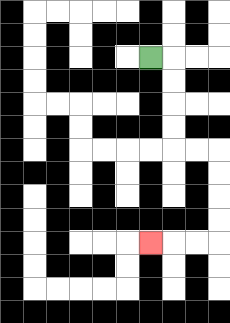{'start': '[6, 2]', 'end': '[6, 10]', 'path_directions': 'R,D,D,D,D,R,R,D,D,D,D,L,L,L', 'path_coordinates': '[[6, 2], [7, 2], [7, 3], [7, 4], [7, 5], [7, 6], [8, 6], [9, 6], [9, 7], [9, 8], [9, 9], [9, 10], [8, 10], [7, 10], [6, 10]]'}